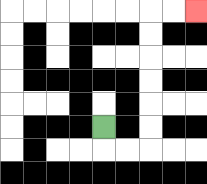{'start': '[4, 5]', 'end': '[8, 0]', 'path_directions': 'D,R,R,U,U,U,U,U,U,R,R', 'path_coordinates': '[[4, 5], [4, 6], [5, 6], [6, 6], [6, 5], [6, 4], [6, 3], [6, 2], [6, 1], [6, 0], [7, 0], [8, 0]]'}